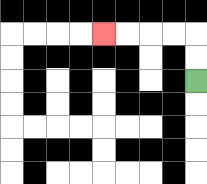{'start': '[8, 3]', 'end': '[4, 1]', 'path_directions': 'U,U,L,L,L,L', 'path_coordinates': '[[8, 3], [8, 2], [8, 1], [7, 1], [6, 1], [5, 1], [4, 1]]'}